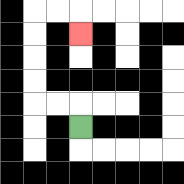{'start': '[3, 5]', 'end': '[3, 1]', 'path_directions': 'U,L,L,U,U,U,U,R,R,D', 'path_coordinates': '[[3, 5], [3, 4], [2, 4], [1, 4], [1, 3], [1, 2], [1, 1], [1, 0], [2, 0], [3, 0], [3, 1]]'}